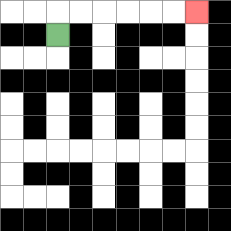{'start': '[2, 1]', 'end': '[8, 0]', 'path_directions': 'U,R,R,R,R,R,R', 'path_coordinates': '[[2, 1], [2, 0], [3, 0], [4, 0], [5, 0], [6, 0], [7, 0], [8, 0]]'}